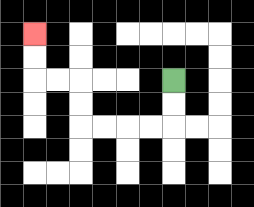{'start': '[7, 3]', 'end': '[1, 1]', 'path_directions': 'D,D,L,L,L,L,U,U,L,L,U,U', 'path_coordinates': '[[7, 3], [7, 4], [7, 5], [6, 5], [5, 5], [4, 5], [3, 5], [3, 4], [3, 3], [2, 3], [1, 3], [1, 2], [1, 1]]'}